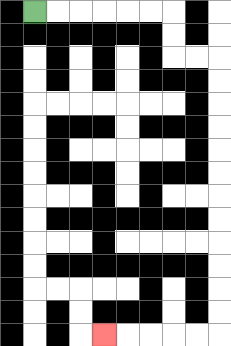{'start': '[1, 0]', 'end': '[4, 14]', 'path_directions': 'R,R,R,R,R,R,D,D,R,R,D,D,D,D,D,D,D,D,D,D,D,D,L,L,L,L,L', 'path_coordinates': '[[1, 0], [2, 0], [3, 0], [4, 0], [5, 0], [6, 0], [7, 0], [7, 1], [7, 2], [8, 2], [9, 2], [9, 3], [9, 4], [9, 5], [9, 6], [9, 7], [9, 8], [9, 9], [9, 10], [9, 11], [9, 12], [9, 13], [9, 14], [8, 14], [7, 14], [6, 14], [5, 14], [4, 14]]'}